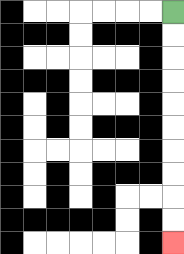{'start': '[7, 0]', 'end': '[7, 10]', 'path_directions': 'D,D,D,D,D,D,D,D,D,D', 'path_coordinates': '[[7, 0], [7, 1], [7, 2], [7, 3], [7, 4], [7, 5], [7, 6], [7, 7], [7, 8], [7, 9], [7, 10]]'}